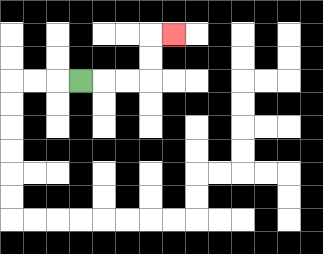{'start': '[3, 3]', 'end': '[7, 1]', 'path_directions': 'R,R,R,U,U,R', 'path_coordinates': '[[3, 3], [4, 3], [5, 3], [6, 3], [6, 2], [6, 1], [7, 1]]'}